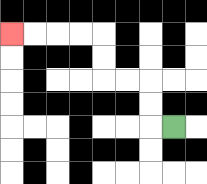{'start': '[7, 5]', 'end': '[0, 1]', 'path_directions': 'L,U,U,L,L,U,U,L,L,L,L', 'path_coordinates': '[[7, 5], [6, 5], [6, 4], [6, 3], [5, 3], [4, 3], [4, 2], [4, 1], [3, 1], [2, 1], [1, 1], [0, 1]]'}